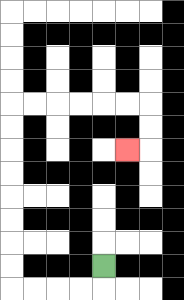{'start': '[4, 11]', 'end': '[5, 6]', 'path_directions': 'D,L,L,L,L,U,U,U,U,U,U,U,U,R,R,R,R,R,R,D,D,L', 'path_coordinates': '[[4, 11], [4, 12], [3, 12], [2, 12], [1, 12], [0, 12], [0, 11], [0, 10], [0, 9], [0, 8], [0, 7], [0, 6], [0, 5], [0, 4], [1, 4], [2, 4], [3, 4], [4, 4], [5, 4], [6, 4], [6, 5], [6, 6], [5, 6]]'}